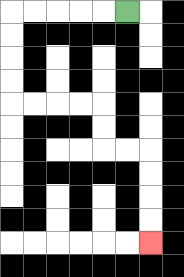{'start': '[5, 0]', 'end': '[6, 10]', 'path_directions': 'L,L,L,L,L,D,D,D,D,R,R,R,R,D,D,R,R,D,D,D,D', 'path_coordinates': '[[5, 0], [4, 0], [3, 0], [2, 0], [1, 0], [0, 0], [0, 1], [0, 2], [0, 3], [0, 4], [1, 4], [2, 4], [3, 4], [4, 4], [4, 5], [4, 6], [5, 6], [6, 6], [6, 7], [6, 8], [6, 9], [6, 10]]'}